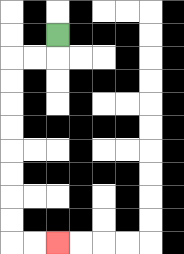{'start': '[2, 1]', 'end': '[2, 10]', 'path_directions': 'D,L,L,D,D,D,D,D,D,D,D,R,R', 'path_coordinates': '[[2, 1], [2, 2], [1, 2], [0, 2], [0, 3], [0, 4], [0, 5], [0, 6], [0, 7], [0, 8], [0, 9], [0, 10], [1, 10], [2, 10]]'}